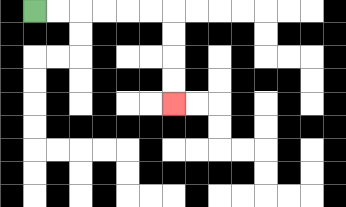{'start': '[1, 0]', 'end': '[7, 4]', 'path_directions': 'R,R,R,R,R,R,D,D,D,D', 'path_coordinates': '[[1, 0], [2, 0], [3, 0], [4, 0], [5, 0], [6, 0], [7, 0], [7, 1], [7, 2], [7, 3], [7, 4]]'}